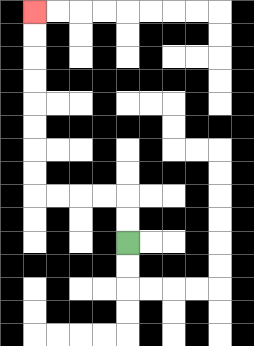{'start': '[5, 10]', 'end': '[1, 0]', 'path_directions': 'U,U,L,L,L,L,U,U,U,U,U,U,U,U', 'path_coordinates': '[[5, 10], [5, 9], [5, 8], [4, 8], [3, 8], [2, 8], [1, 8], [1, 7], [1, 6], [1, 5], [1, 4], [1, 3], [1, 2], [1, 1], [1, 0]]'}